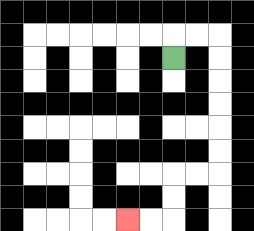{'start': '[7, 2]', 'end': '[5, 9]', 'path_directions': 'U,R,R,D,D,D,D,D,D,L,L,D,D,L,L', 'path_coordinates': '[[7, 2], [7, 1], [8, 1], [9, 1], [9, 2], [9, 3], [9, 4], [9, 5], [9, 6], [9, 7], [8, 7], [7, 7], [7, 8], [7, 9], [6, 9], [5, 9]]'}